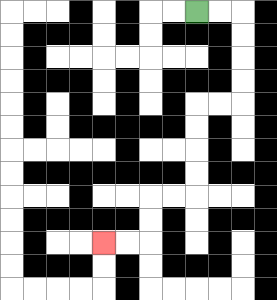{'start': '[8, 0]', 'end': '[4, 10]', 'path_directions': 'R,R,D,D,D,D,L,L,D,D,D,D,L,L,D,D,L,L', 'path_coordinates': '[[8, 0], [9, 0], [10, 0], [10, 1], [10, 2], [10, 3], [10, 4], [9, 4], [8, 4], [8, 5], [8, 6], [8, 7], [8, 8], [7, 8], [6, 8], [6, 9], [6, 10], [5, 10], [4, 10]]'}